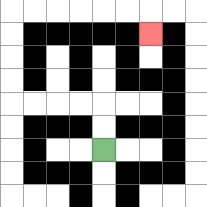{'start': '[4, 6]', 'end': '[6, 1]', 'path_directions': 'U,U,L,L,L,L,U,U,U,U,R,R,R,R,R,R,D', 'path_coordinates': '[[4, 6], [4, 5], [4, 4], [3, 4], [2, 4], [1, 4], [0, 4], [0, 3], [0, 2], [0, 1], [0, 0], [1, 0], [2, 0], [3, 0], [4, 0], [5, 0], [6, 0], [6, 1]]'}